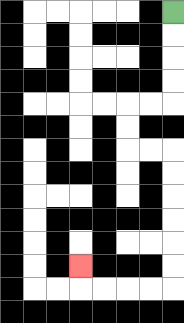{'start': '[7, 0]', 'end': '[3, 11]', 'path_directions': 'D,D,D,D,L,L,D,D,R,R,D,D,D,D,D,D,L,L,L,L,U', 'path_coordinates': '[[7, 0], [7, 1], [7, 2], [7, 3], [7, 4], [6, 4], [5, 4], [5, 5], [5, 6], [6, 6], [7, 6], [7, 7], [7, 8], [7, 9], [7, 10], [7, 11], [7, 12], [6, 12], [5, 12], [4, 12], [3, 12], [3, 11]]'}